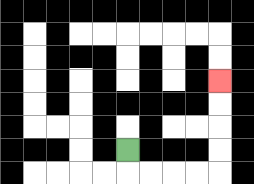{'start': '[5, 6]', 'end': '[9, 3]', 'path_directions': 'D,R,R,R,R,U,U,U,U', 'path_coordinates': '[[5, 6], [5, 7], [6, 7], [7, 7], [8, 7], [9, 7], [9, 6], [9, 5], [9, 4], [9, 3]]'}